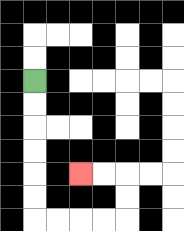{'start': '[1, 3]', 'end': '[3, 7]', 'path_directions': 'D,D,D,D,D,D,R,R,R,R,U,U,L,L', 'path_coordinates': '[[1, 3], [1, 4], [1, 5], [1, 6], [1, 7], [1, 8], [1, 9], [2, 9], [3, 9], [4, 9], [5, 9], [5, 8], [5, 7], [4, 7], [3, 7]]'}